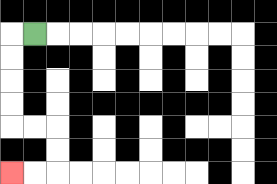{'start': '[1, 1]', 'end': '[0, 7]', 'path_directions': 'L,D,D,D,D,R,R,D,D,L,L', 'path_coordinates': '[[1, 1], [0, 1], [0, 2], [0, 3], [0, 4], [0, 5], [1, 5], [2, 5], [2, 6], [2, 7], [1, 7], [0, 7]]'}